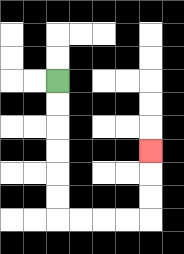{'start': '[2, 3]', 'end': '[6, 6]', 'path_directions': 'D,D,D,D,D,D,R,R,R,R,U,U,U', 'path_coordinates': '[[2, 3], [2, 4], [2, 5], [2, 6], [2, 7], [2, 8], [2, 9], [3, 9], [4, 9], [5, 9], [6, 9], [6, 8], [6, 7], [6, 6]]'}